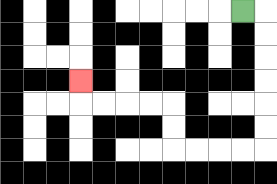{'start': '[10, 0]', 'end': '[3, 3]', 'path_directions': 'R,D,D,D,D,D,D,L,L,L,L,U,U,L,L,L,L,U', 'path_coordinates': '[[10, 0], [11, 0], [11, 1], [11, 2], [11, 3], [11, 4], [11, 5], [11, 6], [10, 6], [9, 6], [8, 6], [7, 6], [7, 5], [7, 4], [6, 4], [5, 4], [4, 4], [3, 4], [3, 3]]'}